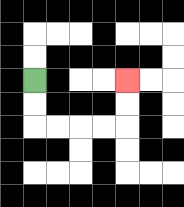{'start': '[1, 3]', 'end': '[5, 3]', 'path_directions': 'D,D,R,R,R,R,U,U', 'path_coordinates': '[[1, 3], [1, 4], [1, 5], [2, 5], [3, 5], [4, 5], [5, 5], [5, 4], [5, 3]]'}